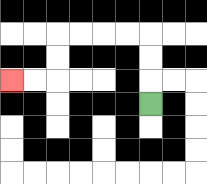{'start': '[6, 4]', 'end': '[0, 3]', 'path_directions': 'U,U,U,L,L,L,L,D,D,L,L', 'path_coordinates': '[[6, 4], [6, 3], [6, 2], [6, 1], [5, 1], [4, 1], [3, 1], [2, 1], [2, 2], [2, 3], [1, 3], [0, 3]]'}